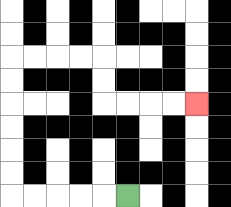{'start': '[5, 8]', 'end': '[8, 4]', 'path_directions': 'L,L,L,L,L,U,U,U,U,U,U,R,R,R,R,D,D,R,R,R,R', 'path_coordinates': '[[5, 8], [4, 8], [3, 8], [2, 8], [1, 8], [0, 8], [0, 7], [0, 6], [0, 5], [0, 4], [0, 3], [0, 2], [1, 2], [2, 2], [3, 2], [4, 2], [4, 3], [4, 4], [5, 4], [6, 4], [7, 4], [8, 4]]'}